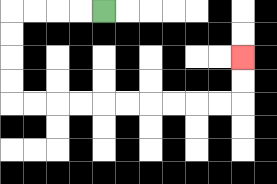{'start': '[4, 0]', 'end': '[10, 2]', 'path_directions': 'L,L,L,L,D,D,D,D,R,R,R,R,R,R,R,R,R,R,U,U', 'path_coordinates': '[[4, 0], [3, 0], [2, 0], [1, 0], [0, 0], [0, 1], [0, 2], [0, 3], [0, 4], [1, 4], [2, 4], [3, 4], [4, 4], [5, 4], [6, 4], [7, 4], [8, 4], [9, 4], [10, 4], [10, 3], [10, 2]]'}